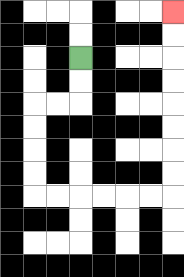{'start': '[3, 2]', 'end': '[7, 0]', 'path_directions': 'D,D,L,L,D,D,D,D,R,R,R,R,R,R,U,U,U,U,U,U,U,U', 'path_coordinates': '[[3, 2], [3, 3], [3, 4], [2, 4], [1, 4], [1, 5], [1, 6], [1, 7], [1, 8], [2, 8], [3, 8], [4, 8], [5, 8], [6, 8], [7, 8], [7, 7], [7, 6], [7, 5], [7, 4], [7, 3], [7, 2], [7, 1], [7, 0]]'}